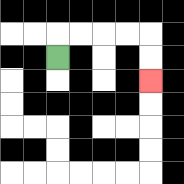{'start': '[2, 2]', 'end': '[6, 3]', 'path_directions': 'U,R,R,R,R,D,D', 'path_coordinates': '[[2, 2], [2, 1], [3, 1], [4, 1], [5, 1], [6, 1], [6, 2], [6, 3]]'}